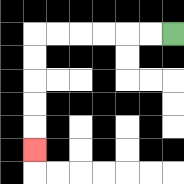{'start': '[7, 1]', 'end': '[1, 6]', 'path_directions': 'L,L,L,L,L,L,D,D,D,D,D', 'path_coordinates': '[[7, 1], [6, 1], [5, 1], [4, 1], [3, 1], [2, 1], [1, 1], [1, 2], [1, 3], [1, 4], [1, 5], [1, 6]]'}